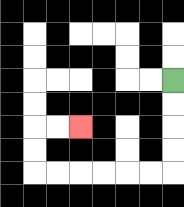{'start': '[7, 3]', 'end': '[3, 5]', 'path_directions': 'D,D,D,D,L,L,L,L,L,L,U,U,R,R', 'path_coordinates': '[[7, 3], [7, 4], [7, 5], [7, 6], [7, 7], [6, 7], [5, 7], [4, 7], [3, 7], [2, 7], [1, 7], [1, 6], [1, 5], [2, 5], [3, 5]]'}